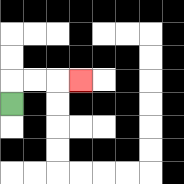{'start': '[0, 4]', 'end': '[3, 3]', 'path_directions': 'U,R,R,R', 'path_coordinates': '[[0, 4], [0, 3], [1, 3], [2, 3], [3, 3]]'}